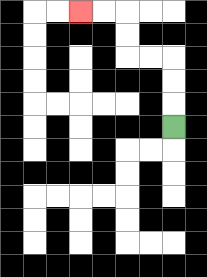{'start': '[7, 5]', 'end': '[3, 0]', 'path_directions': 'U,U,U,L,L,U,U,L,L', 'path_coordinates': '[[7, 5], [7, 4], [7, 3], [7, 2], [6, 2], [5, 2], [5, 1], [5, 0], [4, 0], [3, 0]]'}